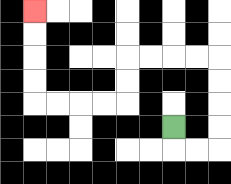{'start': '[7, 5]', 'end': '[1, 0]', 'path_directions': 'D,R,R,U,U,U,U,L,L,L,L,D,D,L,L,L,L,U,U,U,U', 'path_coordinates': '[[7, 5], [7, 6], [8, 6], [9, 6], [9, 5], [9, 4], [9, 3], [9, 2], [8, 2], [7, 2], [6, 2], [5, 2], [5, 3], [5, 4], [4, 4], [3, 4], [2, 4], [1, 4], [1, 3], [1, 2], [1, 1], [1, 0]]'}